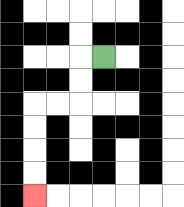{'start': '[4, 2]', 'end': '[1, 8]', 'path_directions': 'L,D,D,L,L,D,D,D,D', 'path_coordinates': '[[4, 2], [3, 2], [3, 3], [3, 4], [2, 4], [1, 4], [1, 5], [1, 6], [1, 7], [1, 8]]'}